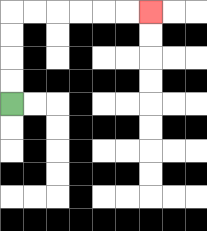{'start': '[0, 4]', 'end': '[6, 0]', 'path_directions': 'U,U,U,U,R,R,R,R,R,R', 'path_coordinates': '[[0, 4], [0, 3], [0, 2], [0, 1], [0, 0], [1, 0], [2, 0], [3, 0], [4, 0], [5, 0], [6, 0]]'}